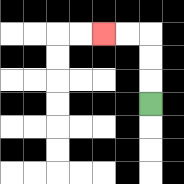{'start': '[6, 4]', 'end': '[4, 1]', 'path_directions': 'U,U,U,L,L', 'path_coordinates': '[[6, 4], [6, 3], [6, 2], [6, 1], [5, 1], [4, 1]]'}